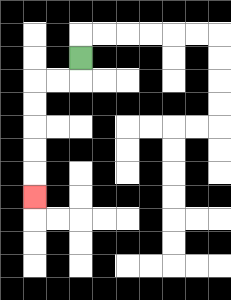{'start': '[3, 2]', 'end': '[1, 8]', 'path_directions': 'D,L,L,D,D,D,D,D', 'path_coordinates': '[[3, 2], [3, 3], [2, 3], [1, 3], [1, 4], [1, 5], [1, 6], [1, 7], [1, 8]]'}